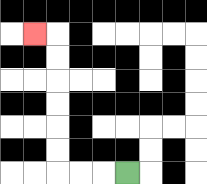{'start': '[5, 7]', 'end': '[1, 1]', 'path_directions': 'L,L,L,U,U,U,U,U,U,L', 'path_coordinates': '[[5, 7], [4, 7], [3, 7], [2, 7], [2, 6], [2, 5], [2, 4], [2, 3], [2, 2], [2, 1], [1, 1]]'}